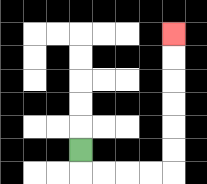{'start': '[3, 6]', 'end': '[7, 1]', 'path_directions': 'D,R,R,R,R,U,U,U,U,U,U', 'path_coordinates': '[[3, 6], [3, 7], [4, 7], [5, 7], [6, 7], [7, 7], [7, 6], [7, 5], [7, 4], [7, 3], [7, 2], [7, 1]]'}